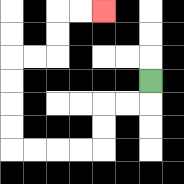{'start': '[6, 3]', 'end': '[4, 0]', 'path_directions': 'D,L,L,D,D,L,L,L,L,U,U,U,U,R,R,U,U,R,R', 'path_coordinates': '[[6, 3], [6, 4], [5, 4], [4, 4], [4, 5], [4, 6], [3, 6], [2, 6], [1, 6], [0, 6], [0, 5], [0, 4], [0, 3], [0, 2], [1, 2], [2, 2], [2, 1], [2, 0], [3, 0], [4, 0]]'}